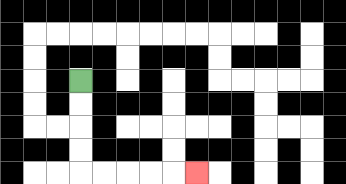{'start': '[3, 3]', 'end': '[8, 7]', 'path_directions': 'D,D,D,D,R,R,R,R,R', 'path_coordinates': '[[3, 3], [3, 4], [3, 5], [3, 6], [3, 7], [4, 7], [5, 7], [6, 7], [7, 7], [8, 7]]'}